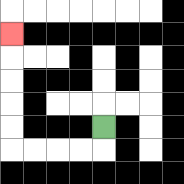{'start': '[4, 5]', 'end': '[0, 1]', 'path_directions': 'D,L,L,L,L,U,U,U,U,U', 'path_coordinates': '[[4, 5], [4, 6], [3, 6], [2, 6], [1, 6], [0, 6], [0, 5], [0, 4], [0, 3], [0, 2], [0, 1]]'}